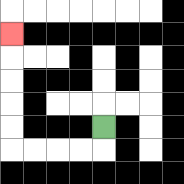{'start': '[4, 5]', 'end': '[0, 1]', 'path_directions': 'D,L,L,L,L,U,U,U,U,U', 'path_coordinates': '[[4, 5], [4, 6], [3, 6], [2, 6], [1, 6], [0, 6], [0, 5], [0, 4], [0, 3], [0, 2], [0, 1]]'}